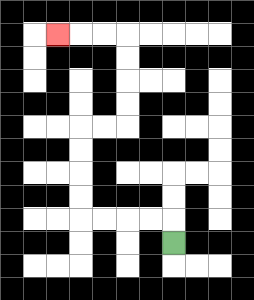{'start': '[7, 10]', 'end': '[2, 1]', 'path_directions': 'U,L,L,L,L,U,U,U,U,R,R,U,U,U,U,L,L,L', 'path_coordinates': '[[7, 10], [7, 9], [6, 9], [5, 9], [4, 9], [3, 9], [3, 8], [3, 7], [3, 6], [3, 5], [4, 5], [5, 5], [5, 4], [5, 3], [5, 2], [5, 1], [4, 1], [3, 1], [2, 1]]'}